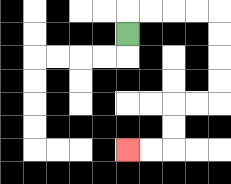{'start': '[5, 1]', 'end': '[5, 6]', 'path_directions': 'U,R,R,R,R,D,D,D,D,L,L,D,D,L,L', 'path_coordinates': '[[5, 1], [5, 0], [6, 0], [7, 0], [8, 0], [9, 0], [9, 1], [9, 2], [9, 3], [9, 4], [8, 4], [7, 4], [7, 5], [7, 6], [6, 6], [5, 6]]'}